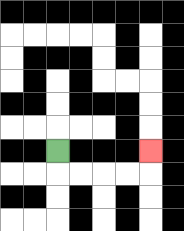{'start': '[2, 6]', 'end': '[6, 6]', 'path_directions': 'D,R,R,R,R,U', 'path_coordinates': '[[2, 6], [2, 7], [3, 7], [4, 7], [5, 7], [6, 7], [6, 6]]'}